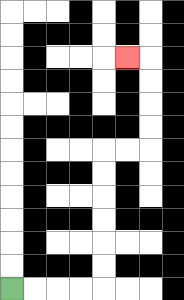{'start': '[0, 12]', 'end': '[5, 2]', 'path_directions': 'R,R,R,R,U,U,U,U,U,U,R,R,U,U,U,U,L', 'path_coordinates': '[[0, 12], [1, 12], [2, 12], [3, 12], [4, 12], [4, 11], [4, 10], [4, 9], [4, 8], [4, 7], [4, 6], [5, 6], [6, 6], [6, 5], [6, 4], [6, 3], [6, 2], [5, 2]]'}